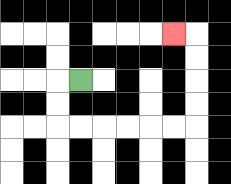{'start': '[3, 3]', 'end': '[7, 1]', 'path_directions': 'L,D,D,R,R,R,R,R,R,U,U,U,U,L', 'path_coordinates': '[[3, 3], [2, 3], [2, 4], [2, 5], [3, 5], [4, 5], [5, 5], [6, 5], [7, 5], [8, 5], [8, 4], [8, 3], [8, 2], [8, 1], [7, 1]]'}